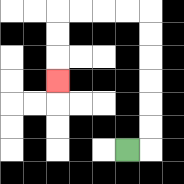{'start': '[5, 6]', 'end': '[2, 3]', 'path_directions': 'R,U,U,U,U,U,U,L,L,L,L,D,D,D', 'path_coordinates': '[[5, 6], [6, 6], [6, 5], [6, 4], [6, 3], [6, 2], [6, 1], [6, 0], [5, 0], [4, 0], [3, 0], [2, 0], [2, 1], [2, 2], [2, 3]]'}